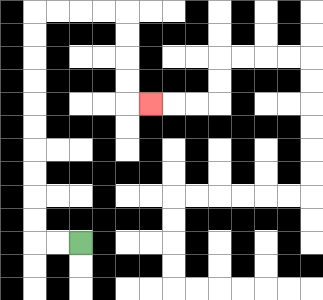{'start': '[3, 10]', 'end': '[6, 4]', 'path_directions': 'L,L,U,U,U,U,U,U,U,U,U,U,R,R,R,R,D,D,D,D,R', 'path_coordinates': '[[3, 10], [2, 10], [1, 10], [1, 9], [1, 8], [1, 7], [1, 6], [1, 5], [1, 4], [1, 3], [1, 2], [1, 1], [1, 0], [2, 0], [3, 0], [4, 0], [5, 0], [5, 1], [5, 2], [5, 3], [5, 4], [6, 4]]'}